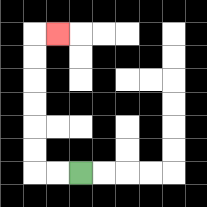{'start': '[3, 7]', 'end': '[2, 1]', 'path_directions': 'L,L,U,U,U,U,U,U,R', 'path_coordinates': '[[3, 7], [2, 7], [1, 7], [1, 6], [1, 5], [1, 4], [1, 3], [1, 2], [1, 1], [2, 1]]'}